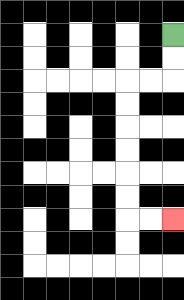{'start': '[7, 1]', 'end': '[7, 9]', 'path_directions': 'D,D,L,L,D,D,D,D,D,D,R,R', 'path_coordinates': '[[7, 1], [7, 2], [7, 3], [6, 3], [5, 3], [5, 4], [5, 5], [5, 6], [5, 7], [5, 8], [5, 9], [6, 9], [7, 9]]'}